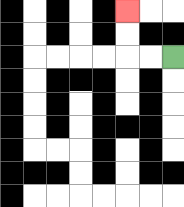{'start': '[7, 2]', 'end': '[5, 0]', 'path_directions': 'L,L,U,U', 'path_coordinates': '[[7, 2], [6, 2], [5, 2], [5, 1], [5, 0]]'}